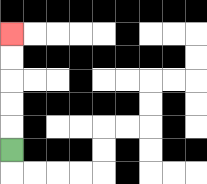{'start': '[0, 6]', 'end': '[0, 1]', 'path_directions': 'U,U,U,U,U', 'path_coordinates': '[[0, 6], [0, 5], [0, 4], [0, 3], [0, 2], [0, 1]]'}